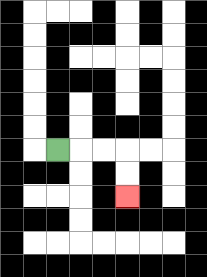{'start': '[2, 6]', 'end': '[5, 8]', 'path_directions': 'R,R,R,D,D', 'path_coordinates': '[[2, 6], [3, 6], [4, 6], [5, 6], [5, 7], [5, 8]]'}